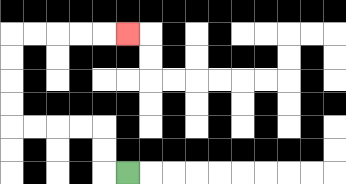{'start': '[5, 7]', 'end': '[5, 1]', 'path_directions': 'L,U,U,L,L,L,L,U,U,U,U,R,R,R,R,R', 'path_coordinates': '[[5, 7], [4, 7], [4, 6], [4, 5], [3, 5], [2, 5], [1, 5], [0, 5], [0, 4], [0, 3], [0, 2], [0, 1], [1, 1], [2, 1], [3, 1], [4, 1], [5, 1]]'}